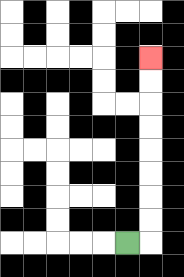{'start': '[5, 10]', 'end': '[6, 2]', 'path_directions': 'R,U,U,U,U,U,U,U,U', 'path_coordinates': '[[5, 10], [6, 10], [6, 9], [6, 8], [6, 7], [6, 6], [6, 5], [6, 4], [6, 3], [6, 2]]'}